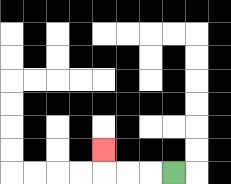{'start': '[7, 7]', 'end': '[4, 6]', 'path_directions': 'L,L,L,U', 'path_coordinates': '[[7, 7], [6, 7], [5, 7], [4, 7], [4, 6]]'}